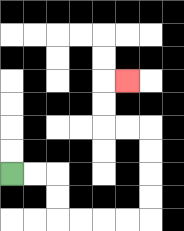{'start': '[0, 7]', 'end': '[5, 3]', 'path_directions': 'R,R,D,D,R,R,R,R,U,U,U,U,L,L,U,U,R', 'path_coordinates': '[[0, 7], [1, 7], [2, 7], [2, 8], [2, 9], [3, 9], [4, 9], [5, 9], [6, 9], [6, 8], [6, 7], [6, 6], [6, 5], [5, 5], [4, 5], [4, 4], [4, 3], [5, 3]]'}